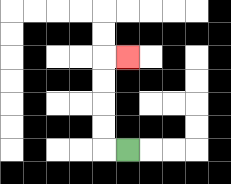{'start': '[5, 6]', 'end': '[5, 2]', 'path_directions': 'L,U,U,U,U,R', 'path_coordinates': '[[5, 6], [4, 6], [4, 5], [4, 4], [4, 3], [4, 2], [5, 2]]'}